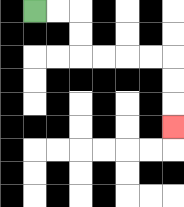{'start': '[1, 0]', 'end': '[7, 5]', 'path_directions': 'R,R,D,D,R,R,R,R,D,D,D', 'path_coordinates': '[[1, 0], [2, 0], [3, 0], [3, 1], [3, 2], [4, 2], [5, 2], [6, 2], [7, 2], [7, 3], [7, 4], [7, 5]]'}